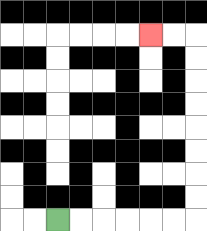{'start': '[2, 9]', 'end': '[6, 1]', 'path_directions': 'R,R,R,R,R,R,U,U,U,U,U,U,U,U,L,L', 'path_coordinates': '[[2, 9], [3, 9], [4, 9], [5, 9], [6, 9], [7, 9], [8, 9], [8, 8], [8, 7], [8, 6], [8, 5], [8, 4], [8, 3], [8, 2], [8, 1], [7, 1], [6, 1]]'}